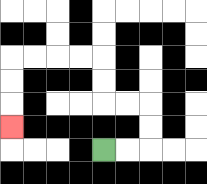{'start': '[4, 6]', 'end': '[0, 5]', 'path_directions': 'R,R,U,U,L,L,U,U,L,L,L,L,D,D,D', 'path_coordinates': '[[4, 6], [5, 6], [6, 6], [6, 5], [6, 4], [5, 4], [4, 4], [4, 3], [4, 2], [3, 2], [2, 2], [1, 2], [0, 2], [0, 3], [0, 4], [0, 5]]'}